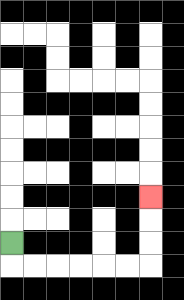{'start': '[0, 10]', 'end': '[6, 8]', 'path_directions': 'D,R,R,R,R,R,R,U,U,U', 'path_coordinates': '[[0, 10], [0, 11], [1, 11], [2, 11], [3, 11], [4, 11], [5, 11], [6, 11], [6, 10], [6, 9], [6, 8]]'}